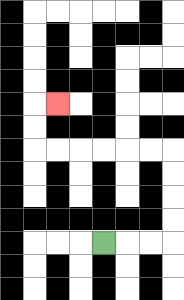{'start': '[4, 10]', 'end': '[2, 4]', 'path_directions': 'R,R,R,U,U,U,U,L,L,L,L,L,L,U,U,R', 'path_coordinates': '[[4, 10], [5, 10], [6, 10], [7, 10], [7, 9], [7, 8], [7, 7], [7, 6], [6, 6], [5, 6], [4, 6], [3, 6], [2, 6], [1, 6], [1, 5], [1, 4], [2, 4]]'}